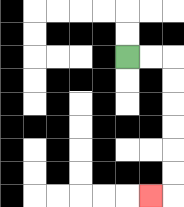{'start': '[5, 2]', 'end': '[6, 8]', 'path_directions': 'R,R,D,D,D,D,D,D,L', 'path_coordinates': '[[5, 2], [6, 2], [7, 2], [7, 3], [7, 4], [7, 5], [7, 6], [7, 7], [7, 8], [6, 8]]'}